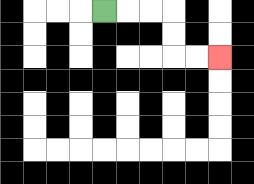{'start': '[4, 0]', 'end': '[9, 2]', 'path_directions': 'R,R,R,D,D,R,R', 'path_coordinates': '[[4, 0], [5, 0], [6, 0], [7, 0], [7, 1], [7, 2], [8, 2], [9, 2]]'}